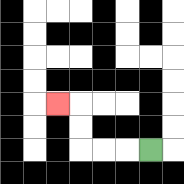{'start': '[6, 6]', 'end': '[2, 4]', 'path_directions': 'L,L,L,U,U,L', 'path_coordinates': '[[6, 6], [5, 6], [4, 6], [3, 6], [3, 5], [3, 4], [2, 4]]'}